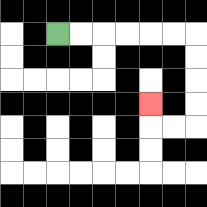{'start': '[2, 1]', 'end': '[6, 4]', 'path_directions': 'R,R,R,R,R,R,D,D,D,D,L,L,U', 'path_coordinates': '[[2, 1], [3, 1], [4, 1], [5, 1], [6, 1], [7, 1], [8, 1], [8, 2], [8, 3], [8, 4], [8, 5], [7, 5], [6, 5], [6, 4]]'}